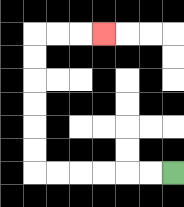{'start': '[7, 7]', 'end': '[4, 1]', 'path_directions': 'L,L,L,L,L,L,U,U,U,U,U,U,R,R,R', 'path_coordinates': '[[7, 7], [6, 7], [5, 7], [4, 7], [3, 7], [2, 7], [1, 7], [1, 6], [1, 5], [1, 4], [1, 3], [1, 2], [1, 1], [2, 1], [3, 1], [4, 1]]'}